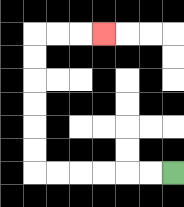{'start': '[7, 7]', 'end': '[4, 1]', 'path_directions': 'L,L,L,L,L,L,U,U,U,U,U,U,R,R,R', 'path_coordinates': '[[7, 7], [6, 7], [5, 7], [4, 7], [3, 7], [2, 7], [1, 7], [1, 6], [1, 5], [1, 4], [1, 3], [1, 2], [1, 1], [2, 1], [3, 1], [4, 1]]'}